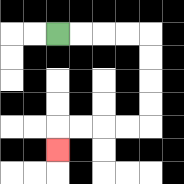{'start': '[2, 1]', 'end': '[2, 6]', 'path_directions': 'R,R,R,R,D,D,D,D,L,L,L,L,D', 'path_coordinates': '[[2, 1], [3, 1], [4, 1], [5, 1], [6, 1], [6, 2], [6, 3], [6, 4], [6, 5], [5, 5], [4, 5], [3, 5], [2, 5], [2, 6]]'}